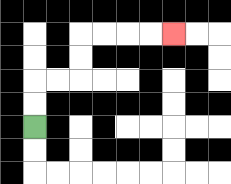{'start': '[1, 5]', 'end': '[7, 1]', 'path_directions': 'U,U,R,R,U,U,R,R,R,R', 'path_coordinates': '[[1, 5], [1, 4], [1, 3], [2, 3], [3, 3], [3, 2], [3, 1], [4, 1], [5, 1], [6, 1], [7, 1]]'}